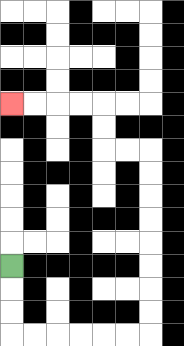{'start': '[0, 11]', 'end': '[0, 4]', 'path_directions': 'D,D,D,R,R,R,R,R,R,U,U,U,U,U,U,U,U,L,L,U,U,L,L,L,L', 'path_coordinates': '[[0, 11], [0, 12], [0, 13], [0, 14], [1, 14], [2, 14], [3, 14], [4, 14], [5, 14], [6, 14], [6, 13], [6, 12], [6, 11], [6, 10], [6, 9], [6, 8], [6, 7], [6, 6], [5, 6], [4, 6], [4, 5], [4, 4], [3, 4], [2, 4], [1, 4], [0, 4]]'}